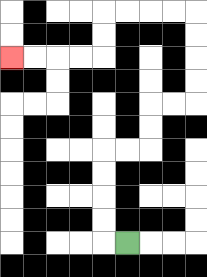{'start': '[5, 10]', 'end': '[0, 2]', 'path_directions': 'L,U,U,U,U,R,R,U,U,R,R,U,U,U,U,L,L,L,L,D,D,L,L,L,L', 'path_coordinates': '[[5, 10], [4, 10], [4, 9], [4, 8], [4, 7], [4, 6], [5, 6], [6, 6], [6, 5], [6, 4], [7, 4], [8, 4], [8, 3], [8, 2], [8, 1], [8, 0], [7, 0], [6, 0], [5, 0], [4, 0], [4, 1], [4, 2], [3, 2], [2, 2], [1, 2], [0, 2]]'}